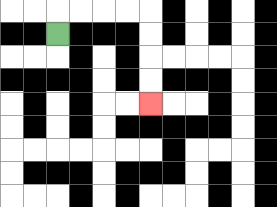{'start': '[2, 1]', 'end': '[6, 4]', 'path_directions': 'U,R,R,R,R,D,D,D,D', 'path_coordinates': '[[2, 1], [2, 0], [3, 0], [4, 0], [5, 0], [6, 0], [6, 1], [6, 2], [6, 3], [6, 4]]'}